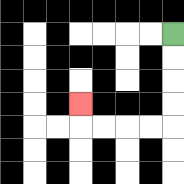{'start': '[7, 1]', 'end': '[3, 4]', 'path_directions': 'D,D,D,D,L,L,L,L,U', 'path_coordinates': '[[7, 1], [7, 2], [7, 3], [7, 4], [7, 5], [6, 5], [5, 5], [4, 5], [3, 5], [3, 4]]'}